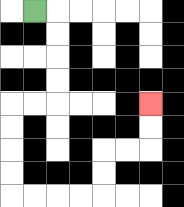{'start': '[1, 0]', 'end': '[6, 4]', 'path_directions': 'R,D,D,D,D,L,L,D,D,D,D,R,R,R,R,U,U,R,R,U,U', 'path_coordinates': '[[1, 0], [2, 0], [2, 1], [2, 2], [2, 3], [2, 4], [1, 4], [0, 4], [0, 5], [0, 6], [0, 7], [0, 8], [1, 8], [2, 8], [3, 8], [4, 8], [4, 7], [4, 6], [5, 6], [6, 6], [6, 5], [6, 4]]'}